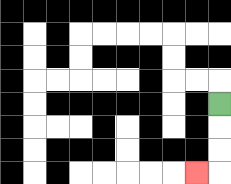{'start': '[9, 4]', 'end': '[8, 7]', 'path_directions': 'D,D,D,L', 'path_coordinates': '[[9, 4], [9, 5], [9, 6], [9, 7], [8, 7]]'}